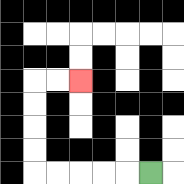{'start': '[6, 7]', 'end': '[3, 3]', 'path_directions': 'L,L,L,L,L,U,U,U,U,R,R', 'path_coordinates': '[[6, 7], [5, 7], [4, 7], [3, 7], [2, 7], [1, 7], [1, 6], [1, 5], [1, 4], [1, 3], [2, 3], [3, 3]]'}